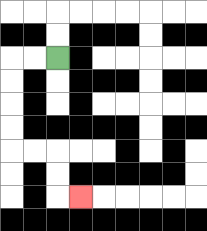{'start': '[2, 2]', 'end': '[3, 8]', 'path_directions': 'L,L,D,D,D,D,R,R,D,D,R', 'path_coordinates': '[[2, 2], [1, 2], [0, 2], [0, 3], [0, 4], [0, 5], [0, 6], [1, 6], [2, 6], [2, 7], [2, 8], [3, 8]]'}